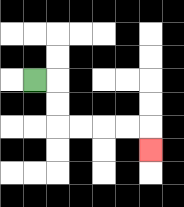{'start': '[1, 3]', 'end': '[6, 6]', 'path_directions': 'R,D,D,R,R,R,R,D', 'path_coordinates': '[[1, 3], [2, 3], [2, 4], [2, 5], [3, 5], [4, 5], [5, 5], [6, 5], [6, 6]]'}